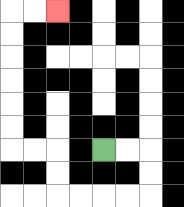{'start': '[4, 6]', 'end': '[2, 0]', 'path_directions': 'R,R,D,D,L,L,L,L,U,U,L,L,U,U,U,U,U,U,R,R', 'path_coordinates': '[[4, 6], [5, 6], [6, 6], [6, 7], [6, 8], [5, 8], [4, 8], [3, 8], [2, 8], [2, 7], [2, 6], [1, 6], [0, 6], [0, 5], [0, 4], [0, 3], [0, 2], [0, 1], [0, 0], [1, 0], [2, 0]]'}